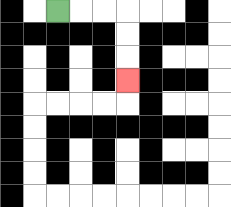{'start': '[2, 0]', 'end': '[5, 3]', 'path_directions': 'R,R,R,D,D,D', 'path_coordinates': '[[2, 0], [3, 0], [4, 0], [5, 0], [5, 1], [5, 2], [5, 3]]'}